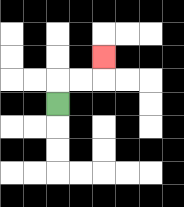{'start': '[2, 4]', 'end': '[4, 2]', 'path_directions': 'U,R,R,U', 'path_coordinates': '[[2, 4], [2, 3], [3, 3], [4, 3], [4, 2]]'}